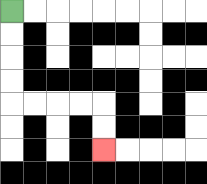{'start': '[0, 0]', 'end': '[4, 6]', 'path_directions': 'D,D,D,D,R,R,R,R,D,D', 'path_coordinates': '[[0, 0], [0, 1], [0, 2], [0, 3], [0, 4], [1, 4], [2, 4], [3, 4], [4, 4], [4, 5], [4, 6]]'}